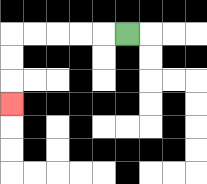{'start': '[5, 1]', 'end': '[0, 4]', 'path_directions': 'L,L,L,L,L,D,D,D', 'path_coordinates': '[[5, 1], [4, 1], [3, 1], [2, 1], [1, 1], [0, 1], [0, 2], [0, 3], [0, 4]]'}